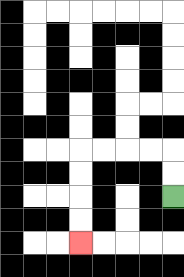{'start': '[7, 8]', 'end': '[3, 10]', 'path_directions': 'U,U,L,L,L,L,D,D,D,D', 'path_coordinates': '[[7, 8], [7, 7], [7, 6], [6, 6], [5, 6], [4, 6], [3, 6], [3, 7], [3, 8], [3, 9], [3, 10]]'}